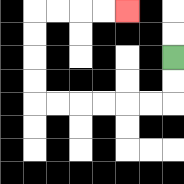{'start': '[7, 2]', 'end': '[5, 0]', 'path_directions': 'D,D,L,L,L,L,L,L,U,U,U,U,R,R,R,R', 'path_coordinates': '[[7, 2], [7, 3], [7, 4], [6, 4], [5, 4], [4, 4], [3, 4], [2, 4], [1, 4], [1, 3], [1, 2], [1, 1], [1, 0], [2, 0], [3, 0], [4, 0], [5, 0]]'}